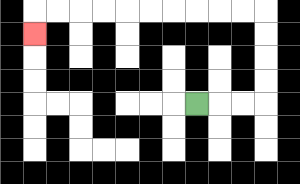{'start': '[8, 4]', 'end': '[1, 1]', 'path_directions': 'R,R,R,U,U,U,U,L,L,L,L,L,L,L,L,L,L,D', 'path_coordinates': '[[8, 4], [9, 4], [10, 4], [11, 4], [11, 3], [11, 2], [11, 1], [11, 0], [10, 0], [9, 0], [8, 0], [7, 0], [6, 0], [5, 0], [4, 0], [3, 0], [2, 0], [1, 0], [1, 1]]'}